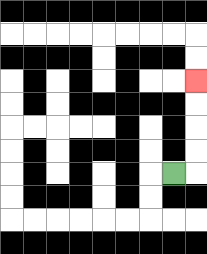{'start': '[7, 7]', 'end': '[8, 3]', 'path_directions': 'R,U,U,U,U', 'path_coordinates': '[[7, 7], [8, 7], [8, 6], [8, 5], [8, 4], [8, 3]]'}